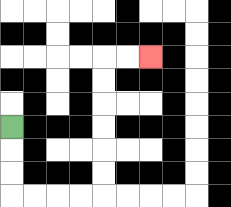{'start': '[0, 5]', 'end': '[6, 2]', 'path_directions': 'D,D,D,R,R,R,R,U,U,U,U,U,U,R,R', 'path_coordinates': '[[0, 5], [0, 6], [0, 7], [0, 8], [1, 8], [2, 8], [3, 8], [4, 8], [4, 7], [4, 6], [4, 5], [4, 4], [4, 3], [4, 2], [5, 2], [6, 2]]'}